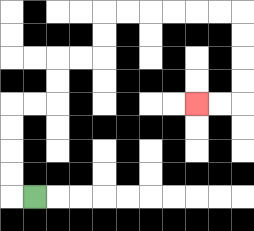{'start': '[1, 8]', 'end': '[8, 4]', 'path_directions': 'L,U,U,U,U,R,R,U,U,R,R,U,U,R,R,R,R,R,R,D,D,D,D,L,L', 'path_coordinates': '[[1, 8], [0, 8], [0, 7], [0, 6], [0, 5], [0, 4], [1, 4], [2, 4], [2, 3], [2, 2], [3, 2], [4, 2], [4, 1], [4, 0], [5, 0], [6, 0], [7, 0], [8, 0], [9, 0], [10, 0], [10, 1], [10, 2], [10, 3], [10, 4], [9, 4], [8, 4]]'}